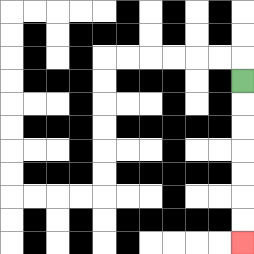{'start': '[10, 3]', 'end': '[10, 10]', 'path_directions': 'D,D,D,D,D,D,D', 'path_coordinates': '[[10, 3], [10, 4], [10, 5], [10, 6], [10, 7], [10, 8], [10, 9], [10, 10]]'}